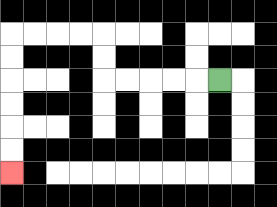{'start': '[9, 3]', 'end': '[0, 7]', 'path_directions': 'L,L,L,L,L,U,U,L,L,L,L,D,D,D,D,D,D', 'path_coordinates': '[[9, 3], [8, 3], [7, 3], [6, 3], [5, 3], [4, 3], [4, 2], [4, 1], [3, 1], [2, 1], [1, 1], [0, 1], [0, 2], [0, 3], [0, 4], [0, 5], [0, 6], [0, 7]]'}